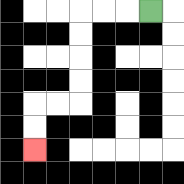{'start': '[6, 0]', 'end': '[1, 6]', 'path_directions': 'L,L,L,D,D,D,D,L,L,D,D', 'path_coordinates': '[[6, 0], [5, 0], [4, 0], [3, 0], [3, 1], [3, 2], [3, 3], [3, 4], [2, 4], [1, 4], [1, 5], [1, 6]]'}